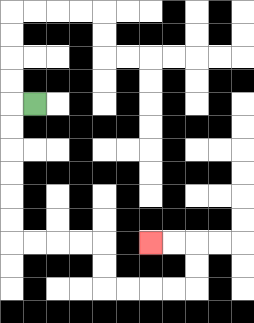{'start': '[1, 4]', 'end': '[6, 10]', 'path_directions': 'L,D,D,D,D,D,D,R,R,R,R,D,D,R,R,R,R,U,U,L,L', 'path_coordinates': '[[1, 4], [0, 4], [0, 5], [0, 6], [0, 7], [0, 8], [0, 9], [0, 10], [1, 10], [2, 10], [3, 10], [4, 10], [4, 11], [4, 12], [5, 12], [6, 12], [7, 12], [8, 12], [8, 11], [8, 10], [7, 10], [6, 10]]'}